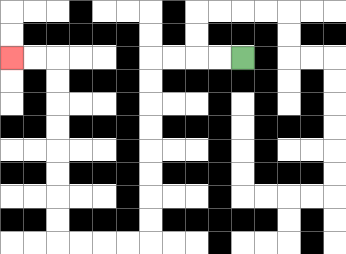{'start': '[10, 2]', 'end': '[0, 2]', 'path_directions': 'L,L,L,L,D,D,D,D,D,D,D,D,L,L,L,L,U,U,U,U,U,U,U,U,L,L', 'path_coordinates': '[[10, 2], [9, 2], [8, 2], [7, 2], [6, 2], [6, 3], [6, 4], [6, 5], [6, 6], [6, 7], [6, 8], [6, 9], [6, 10], [5, 10], [4, 10], [3, 10], [2, 10], [2, 9], [2, 8], [2, 7], [2, 6], [2, 5], [2, 4], [2, 3], [2, 2], [1, 2], [0, 2]]'}